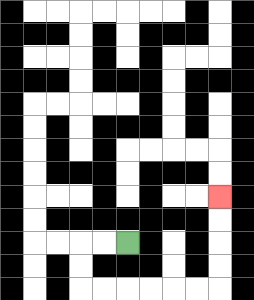{'start': '[5, 10]', 'end': '[9, 8]', 'path_directions': 'L,L,D,D,R,R,R,R,R,R,U,U,U,U', 'path_coordinates': '[[5, 10], [4, 10], [3, 10], [3, 11], [3, 12], [4, 12], [5, 12], [6, 12], [7, 12], [8, 12], [9, 12], [9, 11], [9, 10], [9, 9], [9, 8]]'}